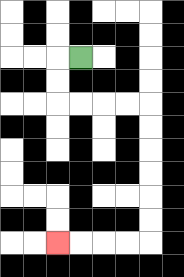{'start': '[3, 2]', 'end': '[2, 10]', 'path_directions': 'L,D,D,R,R,R,R,D,D,D,D,D,D,L,L,L,L', 'path_coordinates': '[[3, 2], [2, 2], [2, 3], [2, 4], [3, 4], [4, 4], [5, 4], [6, 4], [6, 5], [6, 6], [6, 7], [6, 8], [6, 9], [6, 10], [5, 10], [4, 10], [3, 10], [2, 10]]'}